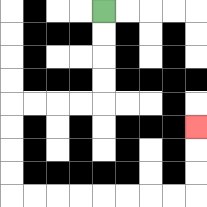{'start': '[4, 0]', 'end': '[8, 5]', 'path_directions': 'D,D,D,D,L,L,L,L,D,D,D,D,R,R,R,R,R,R,R,R,U,U,U', 'path_coordinates': '[[4, 0], [4, 1], [4, 2], [4, 3], [4, 4], [3, 4], [2, 4], [1, 4], [0, 4], [0, 5], [0, 6], [0, 7], [0, 8], [1, 8], [2, 8], [3, 8], [4, 8], [5, 8], [6, 8], [7, 8], [8, 8], [8, 7], [8, 6], [8, 5]]'}